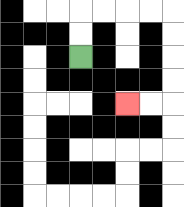{'start': '[3, 2]', 'end': '[5, 4]', 'path_directions': 'U,U,R,R,R,R,D,D,D,D,L,L', 'path_coordinates': '[[3, 2], [3, 1], [3, 0], [4, 0], [5, 0], [6, 0], [7, 0], [7, 1], [7, 2], [7, 3], [7, 4], [6, 4], [5, 4]]'}